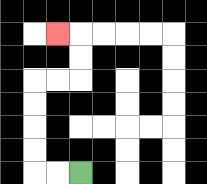{'start': '[3, 7]', 'end': '[2, 1]', 'path_directions': 'L,L,U,U,U,U,R,R,U,U,L', 'path_coordinates': '[[3, 7], [2, 7], [1, 7], [1, 6], [1, 5], [1, 4], [1, 3], [2, 3], [3, 3], [3, 2], [3, 1], [2, 1]]'}